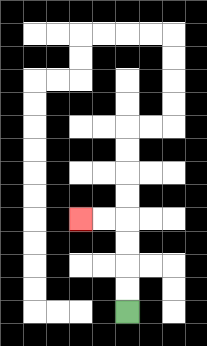{'start': '[5, 13]', 'end': '[3, 9]', 'path_directions': 'U,U,U,U,L,L', 'path_coordinates': '[[5, 13], [5, 12], [5, 11], [5, 10], [5, 9], [4, 9], [3, 9]]'}